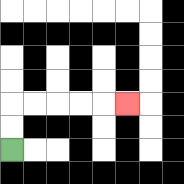{'start': '[0, 6]', 'end': '[5, 4]', 'path_directions': 'U,U,R,R,R,R,R', 'path_coordinates': '[[0, 6], [0, 5], [0, 4], [1, 4], [2, 4], [3, 4], [4, 4], [5, 4]]'}